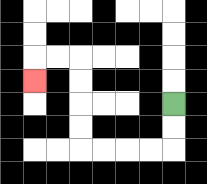{'start': '[7, 4]', 'end': '[1, 3]', 'path_directions': 'D,D,L,L,L,L,U,U,U,U,L,L,D', 'path_coordinates': '[[7, 4], [7, 5], [7, 6], [6, 6], [5, 6], [4, 6], [3, 6], [3, 5], [3, 4], [3, 3], [3, 2], [2, 2], [1, 2], [1, 3]]'}